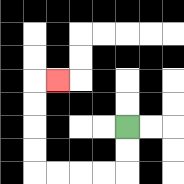{'start': '[5, 5]', 'end': '[2, 3]', 'path_directions': 'D,D,L,L,L,L,U,U,U,U,R', 'path_coordinates': '[[5, 5], [5, 6], [5, 7], [4, 7], [3, 7], [2, 7], [1, 7], [1, 6], [1, 5], [1, 4], [1, 3], [2, 3]]'}